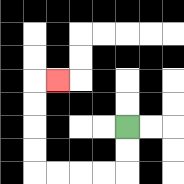{'start': '[5, 5]', 'end': '[2, 3]', 'path_directions': 'D,D,L,L,L,L,U,U,U,U,R', 'path_coordinates': '[[5, 5], [5, 6], [5, 7], [4, 7], [3, 7], [2, 7], [1, 7], [1, 6], [1, 5], [1, 4], [1, 3], [2, 3]]'}